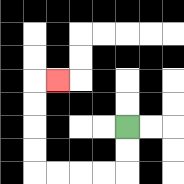{'start': '[5, 5]', 'end': '[2, 3]', 'path_directions': 'D,D,L,L,L,L,U,U,U,U,R', 'path_coordinates': '[[5, 5], [5, 6], [5, 7], [4, 7], [3, 7], [2, 7], [1, 7], [1, 6], [1, 5], [1, 4], [1, 3], [2, 3]]'}